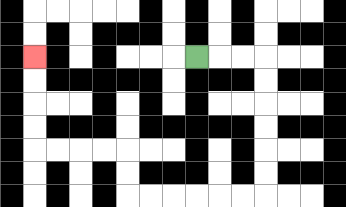{'start': '[8, 2]', 'end': '[1, 2]', 'path_directions': 'R,R,R,D,D,D,D,D,D,L,L,L,L,L,L,U,U,L,L,L,L,U,U,U,U', 'path_coordinates': '[[8, 2], [9, 2], [10, 2], [11, 2], [11, 3], [11, 4], [11, 5], [11, 6], [11, 7], [11, 8], [10, 8], [9, 8], [8, 8], [7, 8], [6, 8], [5, 8], [5, 7], [5, 6], [4, 6], [3, 6], [2, 6], [1, 6], [1, 5], [1, 4], [1, 3], [1, 2]]'}